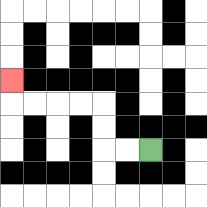{'start': '[6, 6]', 'end': '[0, 3]', 'path_directions': 'L,L,U,U,L,L,L,L,U', 'path_coordinates': '[[6, 6], [5, 6], [4, 6], [4, 5], [4, 4], [3, 4], [2, 4], [1, 4], [0, 4], [0, 3]]'}